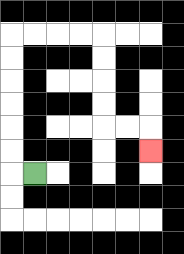{'start': '[1, 7]', 'end': '[6, 6]', 'path_directions': 'L,U,U,U,U,U,U,R,R,R,R,D,D,D,D,R,R,D', 'path_coordinates': '[[1, 7], [0, 7], [0, 6], [0, 5], [0, 4], [0, 3], [0, 2], [0, 1], [1, 1], [2, 1], [3, 1], [4, 1], [4, 2], [4, 3], [4, 4], [4, 5], [5, 5], [6, 5], [6, 6]]'}